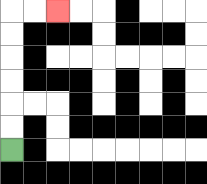{'start': '[0, 6]', 'end': '[2, 0]', 'path_directions': 'U,U,U,U,U,U,R,R', 'path_coordinates': '[[0, 6], [0, 5], [0, 4], [0, 3], [0, 2], [0, 1], [0, 0], [1, 0], [2, 0]]'}